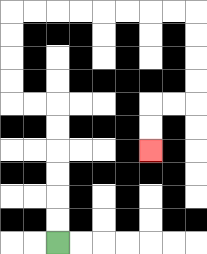{'start': '[2, 10]', 'end': '[6, 6]', 'path_directions': 'U,U,U,U,U,U,L,L,U,U,U,U,R,R,R,R,R,R,R,R,D,D,D,D,L,L,D,D', 'path_coordinates': '[[2, 10], [2, 9], [2, 8], [2, 7], [2, 6], [2, 5], [2, 4], [1, 4], [0, 4], [0, 3], [0, 2], [0, 1], [0, 0], [1, 0], [2, 0], [3, 0], [4, 0], [5, 0], [6, 0], [7, 0], [8, 0], [8, 1], [8, 2], [8, 3], [8, 4], [7, 4], [6, 4], [6, 5], [6, 6]]'}